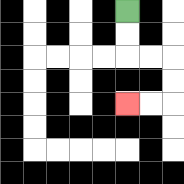{'start': '[5, 0]', 'end': '[5, 4]', 'path_directions': 'D,D,R,R,D,D,L,L', 'path_coordinates': '[[5, 0], [5, 1], [5, 2], [6, 2], [7, 2], [7, 3], [7, 4], [6, 4], [5, 4]]'}